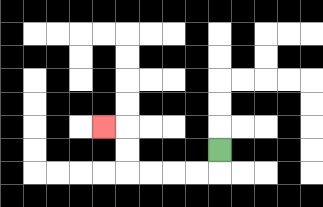{'start': '[9, 6]', 'end': '[4, 5]', 'path_directions': 'D,L,L,L,L,U,U,L', 'path_coordinates': '[[9, 6], [9, 7], [8, 7], [7, 7], [6, 7], [5, 7], [5, 6], [5, 5], [4, 5]]'}